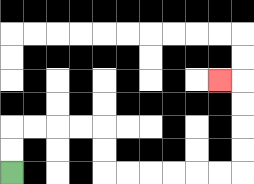{'start': '[0, 7]', 'end': '[9, 3]', 'path_directions': 'U,U,R,R,R,R,D,D,R,R,R,R,R,R,U,U,U,U,L', 'path_coordinates': '[[0, 7], [0, 6], [0, 5], [1, 5], [2, 5], [3, 5], [4, 5], [4, 6], [4, 7], [5, 7], [6, 7], [7, 7], [8, 7], [9, 7], [10, 7], [10, 6], [10, 5], [10, 4], [10, 3], [9, 3]]'}